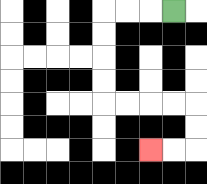{'start': '[7, 0]', 'end': '[6, 6]', 'path_directions': 'L,L,L,D,D,D,D,R,R,R,R,D,D,L,L', 'path_coordinates': '[[7, 0], [6, 0], [5, 0], [4, 0], [4, 1], [4, 2], [4, 3], [4, 4], [5, 4], [6, 4], [7, 4], [8, 4], [8, 5], [8, 6], [7, 6], [6, 6]]'}